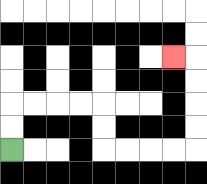{'start': '[0, 6]', 'end': '[7, 2]', 'path_directions': 'U,U,R,R,R,R,D,D,R,R,R,R,U,U,U,U,L', 'path_coordinates': '[[0, 6], [0, 5], [0, 4], [1, 4], [2, 4], [3, 4], [4, 4], [4, 5], [4, 6], [5, 6], [6, 6], [7, 6], [8, 6], [8, 5], [8, 4], [8, 3], [8, 2], [7, 2]]'}